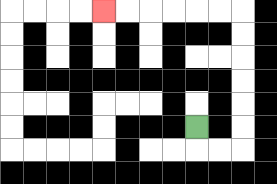{'start': '[8, 5]', 'end': '[4, 0]', 'path_directions': 'D,R,R,U,U,U,U,U,U,L,L,L,L,L,L', 'path_coordinates': '[[8, 5], [8, 6], [9, 6], [10, 6], [10, 5], [10, 4], [10, 3], [10, 2], [10, 1], [10, 0], [9, 0], [8, 0], [7, 0], [6, 0], [5, 0], [4, 0]]'}